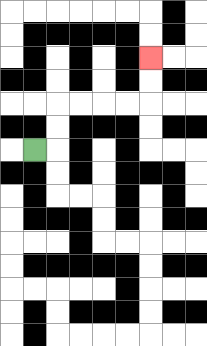{'start': '[1, 6]', 'end': '[6, 2]', 'path_directions': 'R,U,U,R,R,R,R,U,U', 'path_coordinates': '[[1, 6], [2, 6], [2, 5], [2, 4], [3, 4], [4, 4], [5, 4], [6, 4], [6, 3], [6, 2]]'}